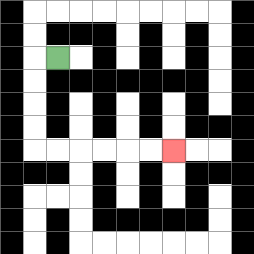{'start': '[2, 2]', 'end': '[7, 6]', 'path_directions': 'L,D,D,D,D,R,R,R,R,R,R', 'path_coordinates': '[[2, 2], [1, 2], [1, 3], [1, 4], [1, 5], [1, 6], [2, 6], [3, 6], [4, 6], [5, 6], [6, 6], [7, 6]]'}